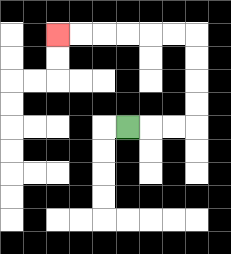{'start': '[5, 5]', 'end': '[2, 1]', 'path_directions': 'R,R,R,U,U,U,U,L,L,L,L,L,L', 'path_coordinates': '[[5, 5], [6, 5], [7, 5], [8, 5], [8, 4], [8, 3], [8, 2], [8, 1], [7, 1], [6, 1], [5, 1], [4, 1], [3, 1], [2, 1]]'}